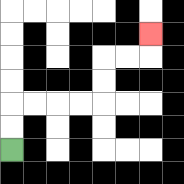{'start': '[0, 6]', 'end': '[6, 1]', 'path_directions': 'U,U,R,R,R,R,U,U,R,R,U', 'path_coordinates': '[[0, 6], [0, 5], [0, 4], [1, 4], [2, 4], [3, 4], [4, 4], [4, 3], [4, 2], [5, 2], [6, 2], [6, 1]]'}